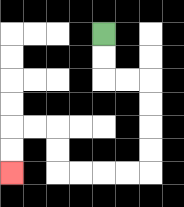{'start': '[4, 1]', 'end': '[0, 7]', 'path_directions': 'D,D,R,R,D,D,D,D,L,L,L,L,U,U,L,L,D,D', 'path_coordinates': '[[4, 1], [4, 2], [4, 3], [5, 3], [6, 3], [6, 4], [6, 5], [6, 6], [6, 7], [5, 7], [4, 7], [3, 7], [2, 7], [2, 6], [2, 5], [1, 5], [0, 5], [0, 6], [0, 7]]'}